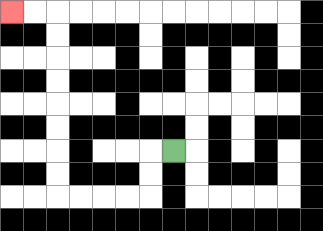{'start': '[7, 6]', 'end': '[0, 0]', 'path_directions': 'L,D,D,L,L,L,L,U,U,U,U,U,U,U,U,L,L', 'path_coordinates': '[[7, 6], [6, 6], [6, 7], [6, 8], [5, 8], [4, 8], [3, 8], [2, 8], [2, 7], [2, 6], [2, 5], [2, 4], [2, 3], [2, 2], [2, 1], [2, 0], [1, 0], [0, 0]]'}